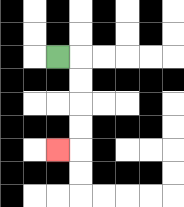{'start': '[2, 2]', 'end': '[2, 6]', 'path_directions': 'R,D,D,D,D,L', 'path_coordinates': '[[2, 2], [3, 2], [3, 3], [3, 4], [3, 5], [3, 6], [2, 6]]'}